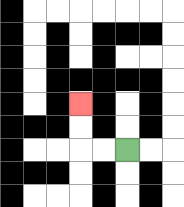{'start': '[5, 6]', 'end': '[3, 4]', 'path_directions': 'L,L,U,U', 'path_coordinates': '[[5, 6], [4, 6], [3, 6], [3, 5], [3, 4]]'}